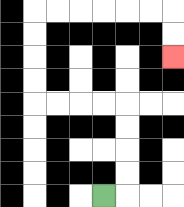{'start': '[4, 8]', 'end': '[7, 2]', 'path_directions': 'R,U,U,U,U,L,L,L,L,U,U,U,U,R,R,R,R,R,R,D,D', 'path_coordinates': '[[4, 8], [5, 8], [5, 7], [5, 6], [5, 5], [5, 4], [4, 4], [3, 4], [2, 4], [1, 4], [1, 3], [1, 2], [1, 1], [1, 0], [2, 0], [3, 0], [4, 0], [5, 0], [6, 0], [7, 0], [7, 1], [7, 2]]'}